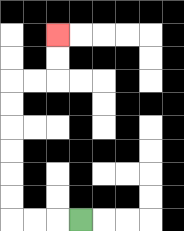{'start': '[3, 9]', 'end': '[2, 1]', 'path_directions': 'L,L,L,U,U,U,U,U,U,R,R,U,U', 'path_coordinates': '[[3, 9], [2, 9], [1, 9], [0, 9], [0, 8], [0, 7], [0, 6], [0, 5], [0, 4], [0, 3], [1, 3], [2, 3], [2, 2], [2, 1]]'}